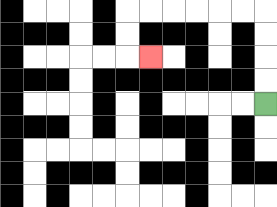{'start': '[11, 4]', 'end': '[6, 2]', 'path_directions': 'U,U,U,U,L,L,L,L,L,L,D,D,R', 'path_coordinates': '[[11, 4], [11, 3], [11, 2], [11, 1], [11, 0], [10, 0], [9, 0], [8, 0], [7, 0], [6, 0], [5, 0], [5, 1], [5, 2], [6, 2]]'}